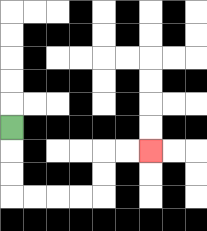{'start': '[0, 5]', 'end': '[6, 6]', 'path_directions': 'D,D,D,R,R,R,R,U,U,R,R', 'path_coordinates': '[[0, 5], [0, 6], [0, 7], [0, 8], [1, 8], [2, 8], [3, 8], [4, 8], [4, 7], [4, 6], [5, 6], [6, 6]]'}